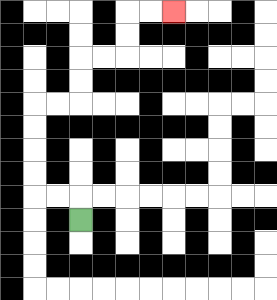{'start': '[3, 9]', 'end': '[7, 0]', 'path_directions': 'U,L,L,U,U,U,U,R,R,U,U,R,R,U,U,R,R', 'path_coordinates': '[[3, 9], [3, 8], [2, 8], [1, 8], [1, 7], [1, 6], [1, 5], [1, 4], [2, 4], [3, 4], [3, 3], [3, 2], [4, 2], [5, 2], [5, 1], [5, 0], [6, 0], [7, 0]]'}